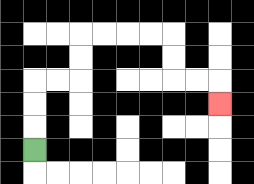{'start': '[1, 6]', 'end': '[9, 4]', 'path_directions': 'U,U,U,R,R,U,U,R,R,R,R,D,D,R,R,D', 'path_coordinates': '[[1, 6], [1, 5], [1, 4], [1, 3], [2, 3], [3, 3], [3, 2], [3, 1], [4, 1], [5, 1], [6, 1], [7, 1], [7, 2], [7, 3], [8, 3], [9, 3], [9, 4]]'}